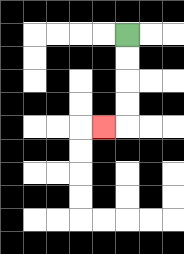{'start': '[5, 1]', 'end': '[4, 5]', 'path_directions': 'D,D,D,D,L', 'path_coordinates': '[[5, 1], [5, 2], [5, 3], [5, 4], [5, 5], [4, 5]]'}